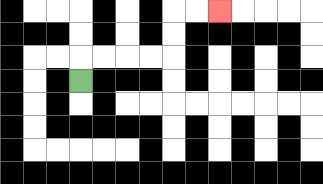{'start': '[3, 3]', 'end': '[9, 0]', 'path_directions': 'U,R,R,R,R,U,U,R,R', 'path_coordinates': '[[3, 3], [3, 2], [4, 2], [5, 2], [6, 2], [7, 2], [7, 1], [7, 0], [8, 0], [9, 0]]'}